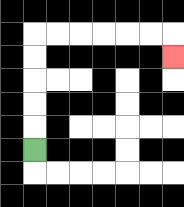{'start': '[1, 6]', 'end': '[7, 2]', 'path_directions': 'U,U,U,U,U,R,R,R,R,R,R,D', 'path_coordinates': '[[1, 6], [1, 5], [1, 4], [1, 3], [1, 2], [1, 1], [2, 1], [3, 1], [4, 1], [5, 1], [6, 1], [7, 1], [7, 2]]'}